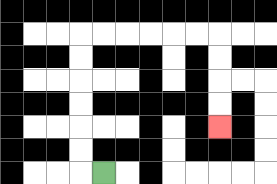{'start': '[4, 7]', 'end': '[9, 5]', 'path_directions': 'L,U,U,U,U,U,U,R,R,R,R,R,R,D,D,D,D', 'path_coordinates': '[[4, 7], [3, 7], [3, 6], [3, 5], [3, 4], [3, 3], [3, 2], [3, 1], [4, 1], [5, 1], [6, 1], [7, 1], [8, 1], [9, 1], [9, 2], [9, 3], [9, 4], [9, 5]]'}